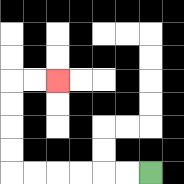{'start': '[6, 7]', 'end': '[2, 3]', 'path_directions': 'L,L,L,L,L,L,U,U,U,U,R,R', 'path_coordinates': '[[6, 7], [5, 7], [4, 7], [3, 7], [2, 7], [1, 7], [0, 7], [0, 6], [0, 5], [0, 4], [0, 3], [1, 3], [2, 3]]'}